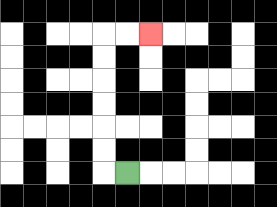{'start': '[5, 7]', 'end': '[6, 1]', 'path_directions': 'L,U,U,U,U,U,U,R,R', 'path_coordinates': '[[5, 7], [4, 7], [4, 6], [4, 5], [4, 4], [4, 3], [4, 2], [4, 1], [5, 1], [6, 1]]'}